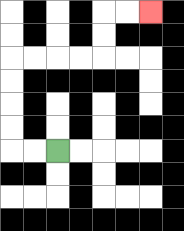{'start': '[2, 6]', 'end': '[6, 0]', 'path_directions': 'L,L,U,U,U,U,R,R,R,R,U,U,R,R', 'path_coordinates': '[[2, 6], [1, 6], [0, 6], [0, 5], [0, 4], [0, 3], [0, 2], [1, 2], [2, 2], [3, 2], [4, 2], [4, 1], [4, 0], [5, 0], [6, 0]]'}